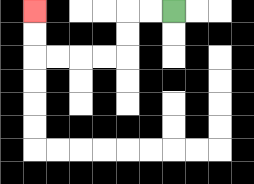{'start': '[7, 0]', 'end': '[1, 0]', 'path_directions': 'L,L,D,D,L,L,L,L,U,U', 'path_coordinates': '[[7, 0], [6, 0], [5, 0], [5, 1], [5, 2], [4, 2], [3, 2], [2, 2], [1, 2], [1, 1], [1, 0]]'}